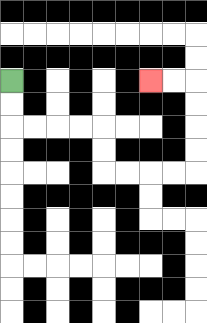{'start': '[0, 3]', 'end': '[6, 3]', 'path_directions': 'D,D,R,R,R,R,D,D,R,R,R,R,U,U,U,U,L,L', 'path_coordinates': '[[0, 3], [0, 4], [0, 5], [1, 5], [2, 5], [3, 5], [4, 5], [4, 6], [4, 7], [5, 7], [6, 7], [7, 7], [8, 7], [8, 6], [8, 5], [8, 4], [8, 3], [7, 3], [6, 3]]'}